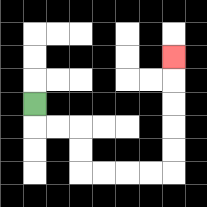{'start': '[1, 4]', 'end': '[7, 2]', 'path_directions': 'D,R,R,D,D,R,R,R,R,U,U,U,U,U', 'path_coordinates': '[[1, 4], [1, 5], [2, 5], [3, 5], [3, 6], [3, 7], [4, 7], [5, 7], [6, 7], [7, 7], [7, 6], [7, 5], [7, 4], [7, 3], [7, 2]]'}